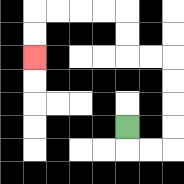{'start': '[5, 5]', 'end': '[1, 2]', 'path_directions': 'D,R,R,U,U,U,U,L,L,U,U,L,L,L,L,D,D', 'path_coordinates': '[[5, 5], [5, 6], [6, 6], [7, 6], [7, 5], [7, 4], [7, 3], [7, 2], [6, 2], [5, 2], [5, 1], [5, 0], [4, 0], [3, 0], [2, 0], [1, 0], [1, 1], [1, 2]]'}